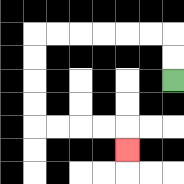{'start': '[7, 3]', 'end': '[5, 6]', 'path_directions': 'U,U,L,L,L,L,L,L,D,D,D,D,R,R,R,R,D', 'path_coordinates': '[[7, 3], [7, 2], [7, 1], [6, 1], [5, 1], [4, 1], [3, 1], [2, 1], [1, 1], [1, 2], [1, 3], [1, 4], [1, 5], [2, 5], [3, 5], [4, 5], [5, 5], [5, 6]]'}